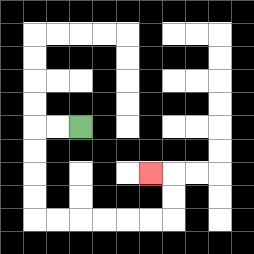{'start': '[3, 5]', 'end': '[6, 7]', 'path_directions': 'L,L,D,D,D,D,R,R,R,R,R,R,U,U,L', 'path_coordinates': '[[3, 5], [2, 5], [1, 5], [1, 6], [1, 7], [1, 8], [1, 9], [2, 9], [3, 9], [4, 9], [5, 9], [6, 9], [7, 9], [7, 8], [7, 7], [6, 7]]'}